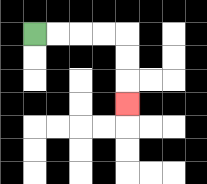{'start': '[1, 1]', 'end': '[5, 4]', 'path_directions': 'R,R,R,R,D,D,D', 'path_coordinates': '[[1, 1], [2, 1], [3, 1], [4, 1], [5, 1], [5, 2], [5, 3], [5, 4]]'}